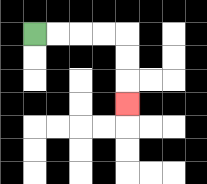{'start': '[1, 1]', 'end': '[5, 4]', 'path_directions': 'R,R,R,R,D,D,D', 'path_coordinates': '[[1, 1], [2, 1], [3, 1], [4, 1], [5, 1], [5, 2], [5, 3], [5, 4]]'}